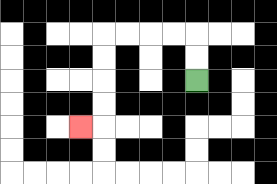{'start': '[8, 3]', 'end': '[3, 5]', 'path_directions': 'U,U,L,L,L,L,D,D,D,D,L', 'path_coordinates': '[[8, 3], [8, 2], [8, 1], [7, 1], [6, 1], [5, 1], [4, 1], [4, 2], [4, 3], [4, 4], [4, 5], [3, 5]]'}